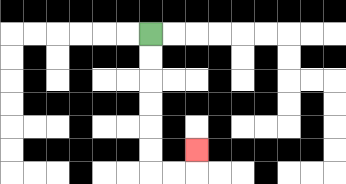{'start': '[6, 1]', 'end': '[8, 6]', 'path_directions': 'D,D,D,D,D,D,R,R,U', 'path_coordinates': '[[6, 1], [6, 2], [6, 3], [6, 4], [6, 5], [6, 6], [6, 7], [7, 7], [8, 7], [8, 6]]'}